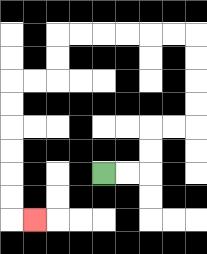{'start': '[4, 7]', 'end': '[1, 9]', 'path_directions': 'R,R,U,U,R,R,U,U,U,U,L,L,L,L,L,L,D,D,L,L,D,D,D,D,D,D,R', 'path_coordinates': '[[4, 7], [5, 7], [6, 7], [6, 6], [6, 5], [7, 5], [8, 5], [8, 4], [8, 3], [8, 2], [8, 1], [7, 1], [6, 1], [5, 1], [4, 1], [3, 1], [2, 1], [2, 2], [2, 3], [1, 3], [0, 3], [0, 4], [0, 5], [0, 6], [0, 7], [0, 8], [0, 9], [1, 9]]'}